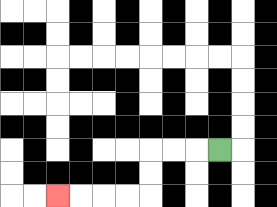{'start': '[9, 6]', 'end': '[2, 8]', 'path_directions': 'L,L,L,D,D,L,L,L,L', 'path_coordinates': '[[9, 6], [8, 6], [7, 6], [6, 6], [6, 7], [6, 8], [5, 8], [4, 8], [3, 8], [2, 8]]'}